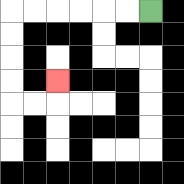{'start': '[6, 0]', 'end': '[2, 3]', 'path_directions': 'L,L,L,L,L,L,D,D,D,D,R,R,U', 'path_coordinates': '[[6, 0], [5, 0], [4, 0], [3, 0], [2, 0], [1, 0], [0, 0], [0, 1], [0, 2], [0, 3], [0, 4], [1, 4], [2, 4], [2, 3]]'}